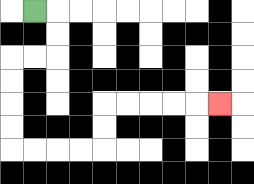{'start': '[1, 0]', 'end': '[9, 4]', 'path_directions': 'R,D,D,L,L,D,D,D,D,R,R,R,R,U,U,R,R,R,R,R', 'path_coordinates': '[[1, 0], [2, 0], [2, 1], [2, 2], [1, 2], [0, 2], [0, 3], [0, 4], [0, 5], [0, 6], [1, 6], [2, 6], [3, 6], [4, 6], [4, 5], [4, 4], [5, 4], [6, 4], [7, 4], [8, 4], [9, 4]]'}